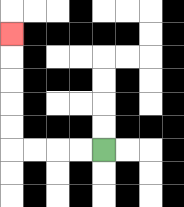{'start': '[4, 6]', 'end': '[0, 1]', 'path_directions': 'L,L,L,L,U,U,U,U,U', 'path_coordinates': '[[4, 6], [3, 6], [2, 6], [1, 6], [0, 6], [0, 5], [0, 4], [0, 3], [0, 2], [0, 1]]'}